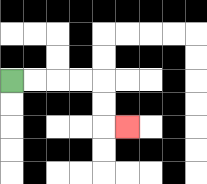{'start': '[0, 3]', 'end': '[5, 5]', 'path_directions': 'R,R,R,R,D,D,R', 'path_coordinates': '[[0, 3], [1, 3], [2, 3], [3, 3], [4, 3], [4, 4], [4, 5], [5, 5]]'}